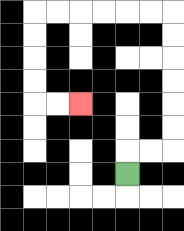{'start': '[5, 7]', 'end': '[3, 4]', 'path_directions': 'U,R,R,U,U,U,U,U,U,L,L,L,L,L,L,D,D,D,D,R,R', 'path_coordinates': '[[5, 7], [5, 6], [6, 6], [7, 6], [7, 5], [7, 4], [7, 3], [7, 2], [7, 1], [7, 0], [6, 0], [5, 0], [4, 0], [3, 0], [2, 0], [1, 0], [1, 1], [1, 2], [1, 3], [1, 4], [2, 4], [3, 4]]'}